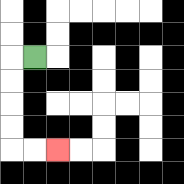{'start': '[1, 2]', 'end': '[2, 6]', 'path_directions': 'L,D,D,D,D,R,R', 'path_coordinates': '[[1, 2], [0, 2], [0, 3], [0, 4], [0, 5], [0, 6], [1, 6], [2, 6]]'}